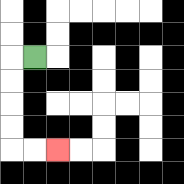{'start': '[1, 2]', 'end': '[2, 6]', 'path_directions': 'L,D,D,D,D,R,R', 'path_coordinates': '[[1, 2], [0, 2], [0, 3], [0, 4], [0, 5], [0, 6], [1, 6], [2, 6]]'}